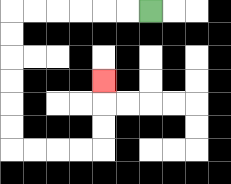{'start': '[6, 0]', 'end': '[4, 3]', 'path_directions': 'L,L,L,L,L,L,D,D,D,D,D,D,R,R,R,R,U,U,U', 'path_coordinates': '[[6, 0], [5, 0], [4, 0], [3, 0], [2, 0], [1, 0], [0, 0], [0, 1], [0, 2], [0, 3], [0, 4], [0, 5], [0, 6], [1, 6], [2, 6], [3, 6], [4, 6], [4, 5], [4, 4], [4, 3]]'}